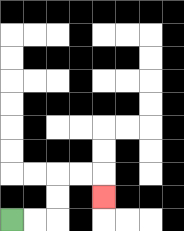{'start': '[0, 9]', 'end': '[4, 8]', 'path_directions': 'R,R,U,U,R,R,D', 'path_coordinates': '[[0, 9], [1, 9], [2, 9], [2, 8], [2, 7], [3, 7], [4, 7], [4, 8]]'}